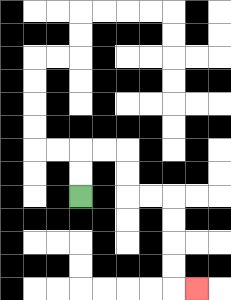{'start': '[3, 8]', 'end': '[8, 12]', 'path_directions': 'U,U,R,R,D,D,R,R,D,D,D,D,R', 'path_coordinates': '[[3, 8], [3, 7], [3, 6], [4, 6], [5, 6], [5, 7], [5, 8], [6, 8], [7, 8], [7, 9], [7, 10], [7, 11], [7, 12], [8, 12]]'}